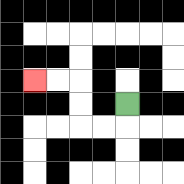{'start': '[5, 4]', 'end': '[1, 3]', 'path_directions': 'D,L,L,U,U,L,L', 'path_coordinates': '[[5, 4], [5, 5], [4, 5], [3, 5], [3, 4], [3, 3], [2, 3], [1, 3]]'}